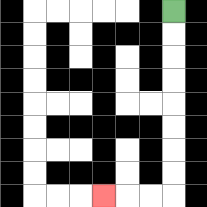{'start': '[7, 0]', 'end': '[4, 8]', 'path_directions': 'D,D,D,D,D,D,D,D,L,L,L', 'path_coordinates': '[[7, 0], [7, 1], [7, 2], [7, 3], [7, 4], [7, 5], [7, 6], [7, 7], [7, 8], [6, 8], [5, 8], [4, 8]]'}